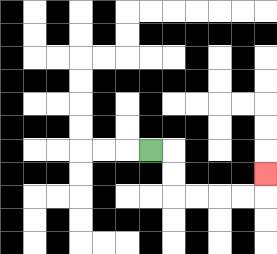{'start': '[6, 6]', 'end': '[11, 7]', 'path_directions': 'R,D,D,R,R,R,R,U', 'path_coordinates': '[[6, 6], [7, 6], [7, 7], [7, 8], [8, 8], [9, 8], [10, 8], [11, 8], [11, 7]]'}